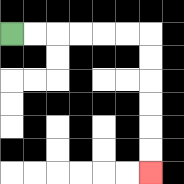{'start': '[0, 1]', 'end': '[6, 7]', 'path_directions': 'R,R,R,R,R,R,D,D,D,D,D,D', 'path_coordinates': '[[0, 1], [1, 1], [2, 1], [3, 1], [4, 1], [5, 1], [6, 1], [6, 2], [6, 3], [6, 4], [6, 5], [6, 6], [6, 7]]'}